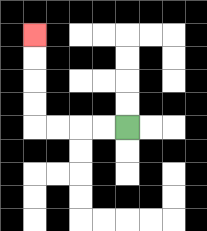{'start': '[5, 5]', 'end': '[1, 1]', 'path_directions': 'L,L,L,L,U,U,U,U', 'path_coordinates': '[[5, 5], [4, 5], [3, 5], [2, 5], [1, 5], [1, 4], [1, 3], [1, 2], [1, 1]]'}